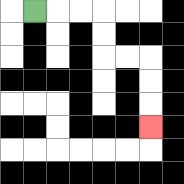{'start': '[1, 0]', 'end': '[6, 5]', 'path_directions': 'R,R,R,D,D,R,R,D,D,D', 'path_coordinates': '[[1, 0], [2, 0], [3, 0], [4, 0], [4, 1], [4, 2], [5, 2], [6, 2], [6, 3], [6, 4], [6, 5]]'}